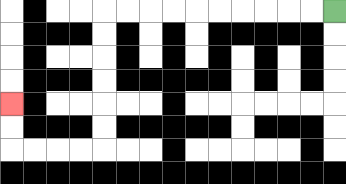{'start': '[14, 0]', 'end': '[0, 4]', 'path_directions': 'L,L,L,L,L,L,L,L,L,L,D,D,D,D,D,D,L,L,L,L,U,U', 'path_coordinates': '[[14, 0], [13, 0], [12, 0], [11, 0], [10, 0], [9, 0], [8, 0], [7, 0], [6, 0], [5, 0], [4, 0], [4, 1], [4, 2], [4, 3], [4, 4], [4, 5], [4, 6], [3, 6], [2, 6], [1, 6], [0, 6], [0, 5], [0, 4]]'}